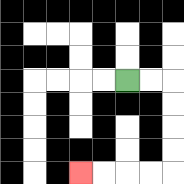{'start': '[5, 3]', 'end': '[3, 7]', 'path_directions': 'R,R,D,D,D,D,L,L,L,L', 'path_coordinates': '[[5, 3], [6, 3], [7, 3], [7, 4], [7, 5], [7, 6], [7, 7], [6, 7], [5, 7], [4, 7], [3, 7]]'}